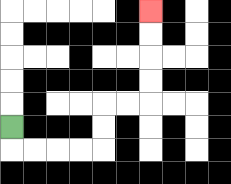{'start': '[0, 5]', 'end': '[6, 0]', 'path_directions': 'D,R,R,R,R,U,U,R,R,U,U,U,U', 'path_coordinates': '[[0, 5], [0, 6], [1, 6], [2, 6], [3, 6], [4, 6], [4, 5], [4, 4], [5, 4], [6, 4], [6, 3], [6, 2], [6, 1], [6, 0]]'}